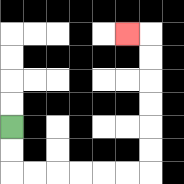{'start': '[0, 5]', 'end': '[5, 1]', 'path_directions': 'D,D,R,R,R,R,R,R,U,U,U,U,U,U,L', 'path_coordinates': '[[0, 5], [0, 6], [0, 7], [1, 7], [2, 7], [3, 7], [4, 7], [5, 7], [6, 7], [6, 6], [6, 5], [6, 4], [6, 3], [6, 2], [6, 1], [5, 1]]'}